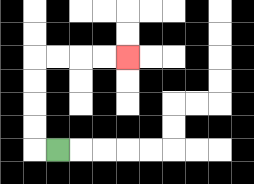{'start': '[2, 6]', 'end': '[5, 2]', 'path_directions': 'L,U,U,U,U,R,R,R,R', 'path_coordinates': '[[2, 6], [1, 6], [1, 5], [1, 4], [1, 3], [1, 2], [2, 2], [3, 2], [4, 2], [5, 2]]'}